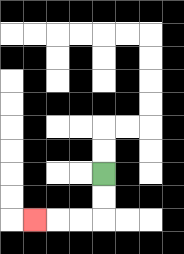{'start': '[4, 7]', 'end': '[1, 9]', 'path_directions': 'D,D,L,L,L', 'path_coordinates': '[[4, 7], [4, 8], [4, 9], [3, 9], [2, 9], [1, 9]]'}